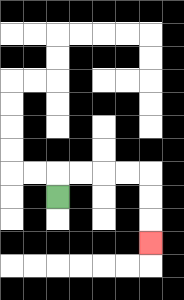{'start': '[2, 8]', 'end': '[6, 10]', 'path_directions': 'U,R,R,R,R,D,D,D', 'path_coordinates': '[[2, 8], [2, 7], [3, 7], [4, 7], [5, 7], [6, 7], [6, 8], [6, 9], [6, 10]]'}